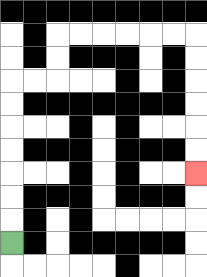{'start': '[0, 10]', 'end': '[8, 7]', 'path_directions': 'U,U,U,U,U,U,U,R,R,U,U,R,R,R,R,R,R,D,D,D,D,D,D', 'path_coordinates': '[[0, 10], [0, 9], [0, 8], [0, 7], [0, 6], [0, 5], [0, 4], [0, 3], [1, 3], [2, 3], [2, 2], [2, 1], [3, 1], [4, 1], [5, 1], [6, 1], [7, 1], [8, 1], [8, 2], [8, 3], [8, 4], [8, 5], [8, 6], [8, 7]]'}